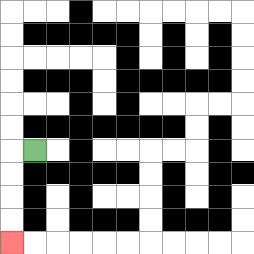{'start': '[1, 6]', 'end': '[0, 10]', 'path_directions': 'L,D,D,D,D', 'path_coordinates': '[[1, 6], [0, 6], [0, 7], [0, 8], [0, 9], [0, 10]]'}